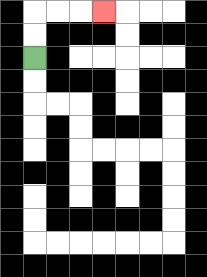{'start': '[1, 2]', 'end': '[4, 0]', 'path_directions': 'U,U,R,R,R', 'path_coordinates': '[[1, 2], [1, 1], [1, 0], [2, 0], [3, 0], [4, 0]]'}